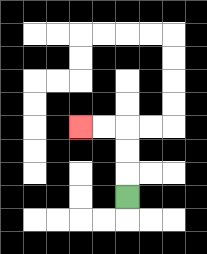{'start': '[5, 8]', 'end': '[3, 5]', 'path_directions': 'U,U,U,L,L', 'path_coordinates': '[[5, 8], [5, 7], [5, 6], [5, 5], [4, 5], [3, 5]]'}